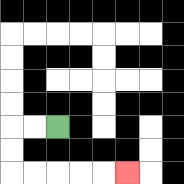{'start': '[2, 5]', 'end': '[5, 7]', 'path_directions': 'L,L,D,D,R,R,R,R,R', 'path_coordinates': '[[2, 5], [1, 5], [0, 5], [0, 6], [0, 7], [1, 7], [2, 7], [3, 7], [4, 7], [5, 7]]'}